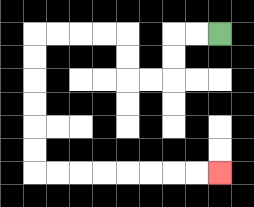{'start': '[9, 1]', 'end': '[9, 7]', 'path_directions': 'L,L,D,D,L,L,U,U,L,L,L,L,D,D,D,D,D,D,R,R,R,R,R,R,R,R', 'path_coordinates': '[[9, 1], [8, 1], [7, 1], [7, 2], [7, 3], [6, 3], [5, 3], [5, 2], [5, 1], [4, 1], [3, 1], [2, 1], [1, 1], [1, 2], [1, 3], [1, 4], [1, 5], [1, 6], [1, 7], [2, 7], [3, 7], [4, 7], [5, 7], [6, 7], [7, 7], [8, 7], [9, 7]]'}